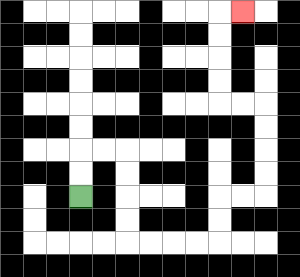{'start': '[3, 8]', 'end': '[10, 0]', 'path_directions': 'U,U,R,R,D,D,D,D,R,R,R,R,U,U,R,R,U,U,U,U,L,L,U,U,U,U,R', 'path_coordinates': '[[3, 8], [3, 7], [3, 6], [4, 6], [5, 6], [5, 7], [5, 8], [5, 9], [5, 10], [6, 10], [7, 10], [8, 10], [9, 10], [9, 9], [9, 8], [10, 8], [11, 8], [11, 7], [11, 6], [11, 5], [11, 4], [10, 4], [9, 4], [9, 3], [9, 2], [9, 1], [9, 0], [10, 0]]'}